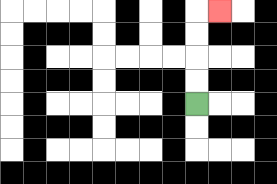{'start': '[8, 4]', 'end': '[9, 0]', 'path_directions': 'U,U,U,U,R', 'path_coordinates': '[[8, 4], [8, 3], [8, 2], [8, 1], [8, 0], [9, 0]]'}